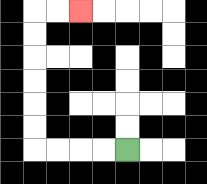{'start': '[5, 6]', 'end': '[3, 0]', 'path_directions': 'L,L,L,L,U,U,U,U,U,U,R,R', 'path_coordinates': '[[5, 6], [4, 6], [3, 6], [2, 6], [1, 6], [1, 5], [1, 4], [1, 3], [1, 2], [1, 1], [1, 0], [2, 0], [3, 0]]'}